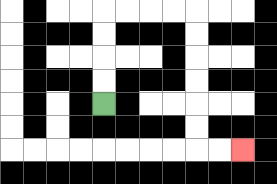{'start': '[4, 4]', 'end': '[10, 6]', 'path_directions': 'U,U,U,U,R,R,R,R,D,D,D,D,D,D,R,R', 'path_coordinates': '[[4, 4], [4, 3], [4, 2], [4, 1], [4, 0], [5, 0], [6, 0], [7, 0], [8, 0], [8, 1], [8, 2], [8, 3], [8, 4], [8, 5], [8, 6], [9, 6], [10, 6]]'}